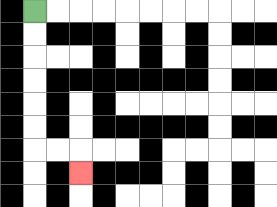{'start': '[1, 0]', 'end': '[3, 7]', 'path_directions': 'D,D,D,D,D,D,R,R,D', 'path_coordinates': '[[1, 0], [1, 1], [1, 2], [1, 3], [1, 4], [1, 5], [1, 6], [2, 6], [3, 6], [3, 7]]'}